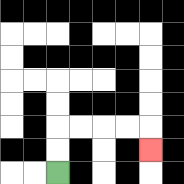{'start': '[2, 7]', 'end': '[6, 6]', 'path_directions': 'U,U,R,R,R,R,D', 'path_coordinates': '[[2, 7], [2, 6], [2, 5], [3, 5], [4, 5], [5, 5], [6, 5], [6, 6]]'}